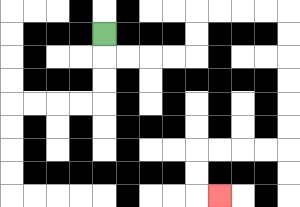{'start': '[4, 1]', 'end': '[9, 8]', 'path_directions': 'D,R,R,R,R,U,U,R,R,R,R,D,D,D,D,D,D,L,L,L,L,D,D,R', 'path_coordinates': '[[4, 1], [4, 2], [5, 2], [6, 2], [7, 2], [8, 2], [8, 1], [8, 0], [9, 0], [10, 0], [11, 0], [12, 0], [12, 1], [12, 2], [12, 3], [12, 4], [12, 5], [12, 6], [11, 6], [10, 6], [9, 6], [8, 6], [8, 7], [8, 8], [9, 8]]'}